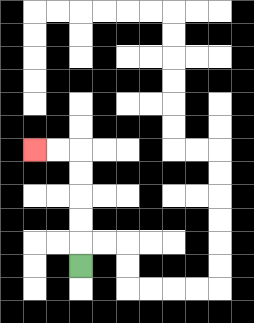{'start': '[3, 11]', 'end': '[1, 6]', 'path_directions': 'U,U,U,U,U,L,L', 'path_coordinates': '[[3, 11], [3, 10], [3, 9], [3, 8], [3, 7], [3, 6], [2, 6], [1, 6]]'}